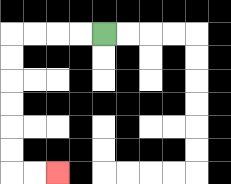{'start': '[4, 1]', 'end': '[2, 7]', 'path_directions': 'L,L,L,L,D,D,D,D,D,D,R,R', 'path_coordinates': '[[4, 1], [3, 1], [2, 1], [1, 1], [0, 1], [0, 2], [0, 3], [0, 4], [0, 5], [0, 6], [0, 7], [1, 7], [2, 7]]'}